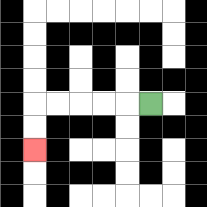{'start': '[6, 4]', 'end': '[1, 6]', 'path_directions': 'L,L,L,L,L,D,D', 'path_coordinates': '[[6, 4], [5, 4], [4, 4], [3, 4], [2, 4], [1, 4], [1, 5], [1, 6]]'}